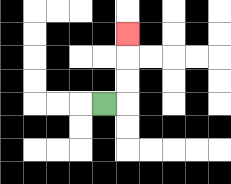{'start': '[4, 4]', 'end': '[5, 1]', 'path_directions': 'R,U,U,U', 'path_coordinates': '[[4, 4], [5, 4], [5, 3], [5, 2], [5, 1]]'}